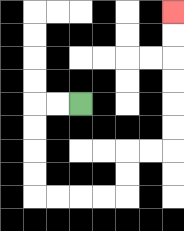{'start': '[3, 4]', 'end': '[7, 0]', 'path_directions': 'L,L,D,D,D,D,R,R,R,R,U,U,R,R,U,U,U,U,U,U', 'path_coordinates': '[[3, 4], [2, 4], [1, 4], [1, 5], [1, 6], [1, 7], [1, 8], [2, 8], [3, 8], [4, 8], [5, 8], [5, 7], [5, 6], [6, 6], [7, 6], [7, 5], [7, 4], [7, 3], [7, 2], [7, 1], [7, 0]]'}